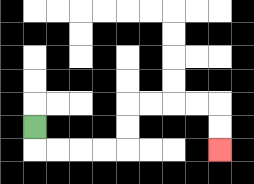{'start': '[1, 5]', 'end': '[9, 6]', 'path_directions': 'D,R,R,R,R,U,U,R,R,R,R,D,D', 'path_coordinates': '[[1, 5], [1, 6], [2, 6], [3, 6], [4, 6], [5, 6], [5, 5], [5, 4], [6, 4], [7, 4], [8, 4], [9, 4], [9, 5], [9, 6]]'}